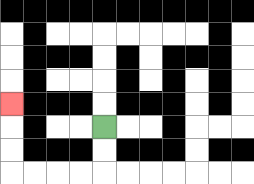{'start': '[4, 5]', 'end': '[0, 4]', 'path_directions': 'D,D,L,L,L,L,U,U,U', 'path_coordinates': '[[4, 5], [4, 6], [4, 7], [3, 7], [2, 7], [1, 7], [0, 7], [0, 6], [0, 5], [0, 4]]'}